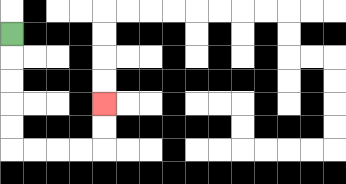{'start': '[0, 1]', 'end': '[4, 4]', 'path_directions': 'D,D,D,D,D,R,R,R,R,U,U', 'path_coordinates': '[[0, 1], [0, 2], [0, 3], [0, 4], [0, 5], [0, 6], [1, 6], [2, 6], [3, 6], [4, 6], [4, 5], [4, 4]]'}